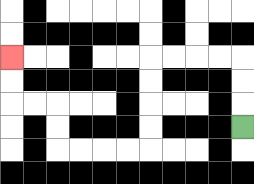{'start': '[10, 5]', 'end': '[0, 2]', 'path_directions': 'U,U,U,L,L,L,L,D,D,D,D,L,L,L,L,U,U,L,L,U,U', 'path_coordinates': '[[10, 5], [10, 4], [10, 3], [10, 2], [9, 2], [8, 2], [7, 2], [6, 2], [6, 3], [6, 4], [6, 5], [6, 6], [5, 6], [4, 6], [3, 6], [2, 6], [2, 5], [2, 4], [1, 4], [0, 4], [0, 3], [0, 2]]'}